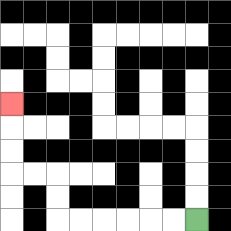{'start': '[8, 9]', 'end': '[0, 4]', 'path_directions': 'L,L,L,L,L,L,U,U,L,L,U,U,U', 'path_coordinates': '[[8, 9], [7, 9], [6, 9], [5, 9], [4, 9], [3, 9], [2, 9], [2, 8], [2, 7], [1, 7], [0, 7], [0, 6], [0, 5], [0, 4]]'}